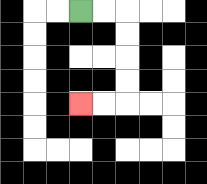{'start': '[3, 0]', 'end': '[3, 4]', 'path_directions': 'R,R,D,D,D,D,L,L', 'path_coordinates': '[[3, 0], [4, 0], [5, 0], [5, 1], [5, 2], [5, 3], [5, 4], [4, 4], [3, 4]]'}